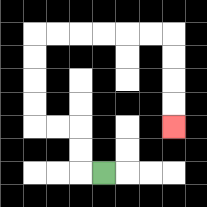{'start': '[4, 7]', 'end': '[7, 5]', 'path_directions': 'L,U,U,L,L,U,U,U,U,R,R,R,R,R,R,D,D,D,D', 'path_coordinates': '[[4, 7], [3, 7], [3, 6], [3, 5], [2, 5], [1, 5], [1, 4], [1, 3], [1, 2], [1, 1], [2, 1], [3, 1], [4, 1], [5, 1], [6, 1], [7, 1], [7, 2], [7, 3], [7, 4], [7, 5]]'}